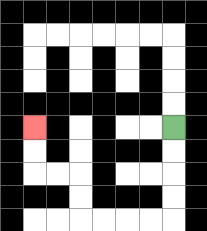{'start': '[7, 5]', 'end': '[1, 5]', 'path_directions': 'D,D,D,D,L,L,L,L,U,U,L,L,U,U', 'path_coordinates': '[[7, 5], [7, 6], [7, 7], [7, 8], [7, 9], [6, 9], [5, 9], [4, 9], [3, 9], [3, 8], [3, 7], [2, 7], [1, 7], [1, 6], [1, 5]]'}